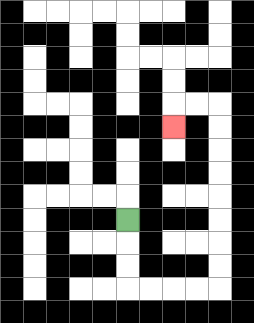{'start': '[5, 9]', 'end': '[7, 5]', 'path_directions': 'D,D,D,R,R,R,R,U,U,U,U,U,U,U,U,L,L,D', 'path_coordinates': '[[5, 9], [5, 10], [5, 11], [5, 12], [6, 12], [7, 12], [8, 12], [9, 12], [9, 11], [9, 10], [9, 9], [9, 8], [9, 7], [9, 6], [9, 5], [9, 4], [8, 4], [7, 4], [7, 5]]'}